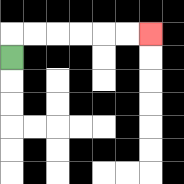{'start': '[0, 2]', 'end': '[6, 1]', 'path_directions': 'U,R,R,R,R,R,R', 'path_coordinates': '[[0, 2], [0, 1], [1, 1], [2, 1], [3, 1], [4, 1], [5, 1], [6, 1]]'}